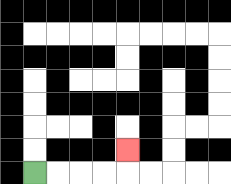{'start': '[1, 7]', 'end': '[5, 6]', 'path_directions': 'R,R,R,R,U', 'path_coordinates': '[[1, 7], [2, 7], [3, 7], [4, 7], [5, 7], [5, 6]]'}